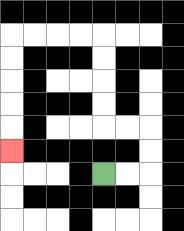{'start': '[4, 7]', 'end': '[0, 6]', 'path_directions': 'R,R,U,U,L,L,U,U,U,U,L,L,L,L,D,D,D,D,D', 'path_coordinates': '[[4, 7], [5, 7], [6, 7], [6, 6], [6, 5], [5, 5], [4, 5], [4, 4], [4, 3], [4, 2], [4, 1], [3, 1], [2, 1], [1, 1], [0, 1], [0, 2], [0, 3], [0, 4], [0, 5], [0, 6]]'}